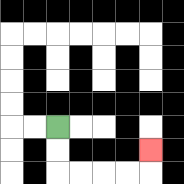{'start': '[2, 5]', 'end': '[6, 6]', 'path_directions': 'D,D,R,R,R,R,U', 'path_coordinates': '[[2, 5], [2, 6], [2, 7], [3, 7], [4, 7], [5, 7], [6, 7], [6, 6]]'}